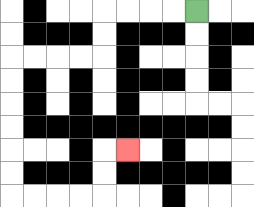{'start': '[8, 0]', 'end': '[5, 6]', 'path_directions': 'L,L,L,L,D,D,L,L,L,L,D,D,D,D,D,D,R,R,R,R,U,U,R', 'path_coordinates': '[[8, 0], [7, 0], [6, 0], [5, 0], [4, 0], [4, 1], [4, 2], [3, 2], [2, 2], [1, 2], [0, 2], [0, 3], [0, 4], [0, 5], [0, 6], [0, 7], [0, 8], [1, 8], [2, 8], [3, 8], [4, 8], [4, 7], [4, 6], [5, 6]]'}